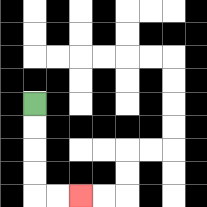{'start': '[1, 4]', 'end': '[3, 8]', 'path_directions': 'D,D,D,D,R,R', 'path_coordinates': '[[1, 4], [1, 5], [1, 6], [1, 7], [1, 8], [2, 8], [3, 8]]'}